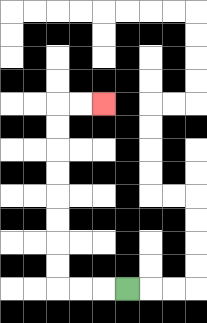{'start': '[5, 12]', 'end': '[4, 4]', 'path_directions': 'L,L,L,U,U,U,U,U,U,U,U,R,R', 'path_coordinates': '[[5, 12], [4, 12], [3, 12], [2, 12], [2, 11], [2, 10], [2, 9], [2, 8], [2, 7], [2, 6], [2, 5], [2, 4], [3, 4], [4, 4]]'}